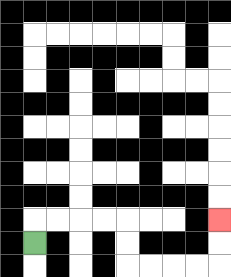{'start': '[1, 10]', 'end': '[9, 9]', 'path_directions': 'U,R,R,R,R,D,D,R,R,R,R,U,U', 'path_coordinates': '[[1, 10], [1, 9], [2, 9], [3, 9], [4, 9], [5, 9], [5, 10], [5, 11], [6, 11], [7, 11], [8, 11], [9, 11], [9, 10], [9, 9]]'}